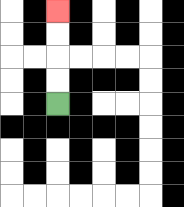{'start': '[2, 4]', 'end': '[2, 0]', 'path_directions': 'U,U,U,U', 'path_coordinates': '[[2, 4], [2, 3], [2, 2], [2, 1], [2, 0]]'}